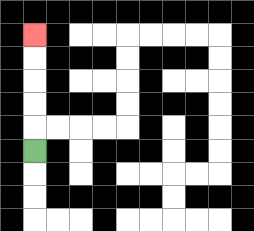{'start': '[1, 6]', 'end': '[1, 1]', 'path_directions': 'U,U,U,U,U', 'path_coordinates': '[[1, 6], [1, 5], [1, 4], [1, 3], [1, 2], [1, 1]]'}